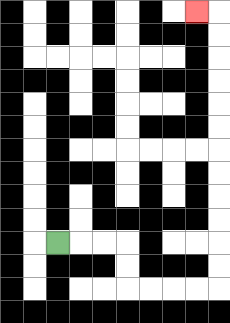{'start': '[2, 10]', 'end': '[8, 0]', 'path_directions': 'R,R,R,D,D,R,R,R,R,U,U,U,U,U,U,U,U,U,U,U,U,L', 'path_coordinates': '[[2, 10], [3, 10], [4, 10], [5, 10], [5, 11], [5, 12], [6, 12], [7, 12], [8, 12], [9, 12], [9, 11], [9, 10], [9, 9], [9, 8], [9, 7], [9, 6], [9, 5], [9, 4], [9, 3], [9, 2], [9, 1], [9, 0], [8, 0]]'}